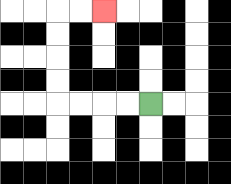{'start': '[6, 4]', 'end': '[4, 0]', 'path_directions': 'L,L,L,L,U,U,U,U,R,R', 'path_coordinates': '[[6, 4], [5, 4], [4, 4], [3, 4], [2, 4], [2, 3], [2, 2], [2, 1], [2, 0], [3, 0], [4, 0]]'}